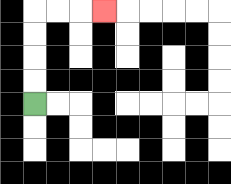{'start': '[1, 4]', 'end': '[4, 0]', 'path_directions': 'U,U,U,U,R,R,R', 'path_coordinates': '[[1, 4], [1, 3], [1, 2], [1, 1], [1, 0], [2, 0], [3, 0], [4, 0]]'}